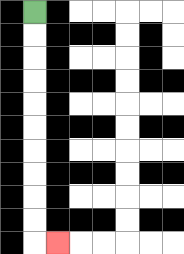{'start': '[1, 0]', 'end': '[2, 10]', 'path_directions': 'D,D,D,D,D,D,D,D,D,D,R', 'path_coordinates': '[[1, 0], [1, 1], [1, 2], [1, 3], [1, 4], [1, 5], [1, 6], [1, 7], [1, 8], [1, 9], [1, 10], [2, 10]]'}